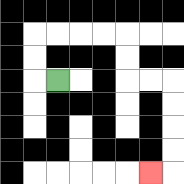{'start': '[2, 3]', 'end': '[6, 7]', 'path_directions': 'L,U,U,R,R,R,R,D,D,R,R,D,D,D,D,L', 'path_coordinates': '[[2, 3], [1, 3], [1, 2], [1, 1], [2, 1], [3, 1], [4, 1], [5, 1], [5, 2], [5, 3], [6, 3], [7, 3], [7, 4], [7, 5], [7, 6], [7, 7], [6, 7]]'}